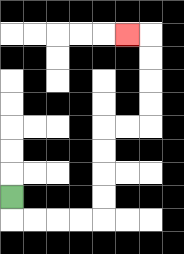{'start': '[0, 8]', 'end': '[5, 1]', 'path_directions': 'D,R,R,R,R,U,U,U,U,R,R,U,U,U,U,L', 'path_coordinates': '[[0, 8], [0, 9], [1, 9], [2, 9], [3, 9], [4, 9], [4, 8], [4, 7], [4, 6], [4, 5], [5, 5], [6, 5], [6, 4], [6, 3], [6, 2], [6, 1], [5, 1]]'}